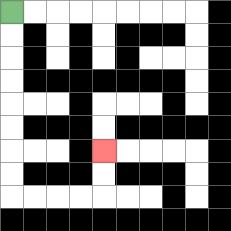{'start': '[0, 0]', 'end': '[4, 6]', 'path_directions': 'D,D,D,D,D,D,D,D,R,R,R,R,U,U', 'path_coordinates': '[[0, 0], [0, 1], [0, 2], [0, 3], [0, 4], [0, 5], [0, 6], [0, 7], [0, 8], [1, 8], [2, 8], [3, 8], [4, 8], [4, 7], [4, 6]]'}